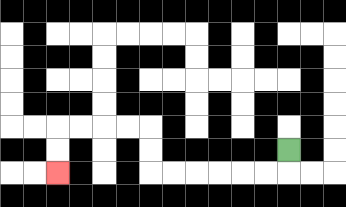{'start': '[12, 6]', 'end': '[2, 7]', 'path_directions': 'D,L,L,L,L,L,L,U,U,L,L,L,L,D,D', 'path_coordinates': '[[12, 6], [12, 7], [11, 7], [10, 7], [9, 7], [8, 7], [7, 7], [6, 7], [6, 6], [6, 5], [5, 5], [4, 5], [3, 5], [2, 5], [2, 6], [2, 7]]'}